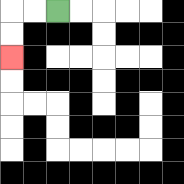{'start': '[2, 0]', 'end': '[0, 2]', 'path_directions': 'L,L,D,D', 'path_coordinates': '[[2, 0], [1, 0], [0, 0], [0, 1], [0, 2]]'}